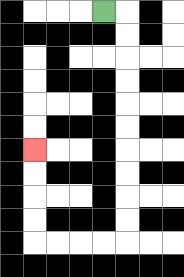{'start': '[4, 0]', 'end': '[1, 6]', 'path_directions': 'R,D,D,D,D,D,D,D,D,D,D,L,L,L,L,U,U,U,U', 'path_coordinates': '[[4, 0], [5, 0], [5, 1], [5, 2], [5, 3], [5, 4], [5, 5], [5, 6], [5, 7], [5, 8], [5, 9], [5, 10], [4, 10], [3, 10], [2, 10], [1, 10], [1, 9], [1, 8], [1, 7], [1, 6]]'}